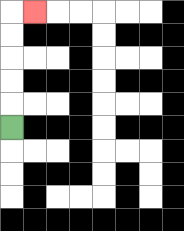{'start': '[0, 5]', 'end': '[1, 0]', 'path_directions': 'U,U,U,U,U,R', 'path_coordinates': '[[0, 5], [0, 4], [0, 3], [0, 2], [0, 1], [0, 0], [1, 0]]'}